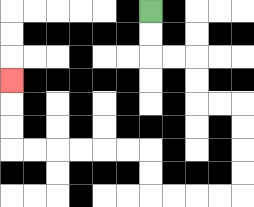{'start': '[6, 0]', 'end': '[0, 3]', 'path_directions': 'D,D,R,R,D,D,R,R,D,D,D,D,L,L,L,L,U,U,L,L,L,L,L,L,U,U,U', 'path_coordinates': '[[6, 0], [6, 1], [6, 2], [7, 2], [8, 2], [8, 3], [8, 4], [9, 4], [10, 4], [10, 5], [10, 6], [10, 7], [10, 8], [9, 8], [8, 8], [7, 8], [6, 8], [6, 7], [6, 6], [5, 6], [4, 6], [3, 6], [2, 6], [1, 6], [0, 6], [0, 5], [0, 4], [0, 3]]'}